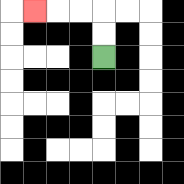{'start': '[4, 2]', 'end': '[1, 0]', 'path_directions': 'U,U,L,L,L', 'path_coordinates': '[[4, 2], [4, 1], [4, 0], [3, 0], [2, 0], [1, 0]]'}